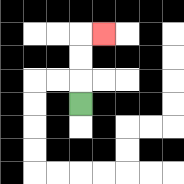{'start': '[3, 4]', 'end': '[4, 1]', 'path_directions': 'U,U,U,R', 'path_coordinates': '[[3, 4], [3, 3], [3, 2], [3, 1], [4, 1]]'}